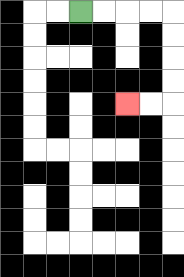{'start': '[3, 0]', 'end': '[5, 4]', 'path_directions': 'R,R,R,R,D,D,D,D,L,L', 'path_coordinates': '[[3, 0], [4, 0], [5, 0], [6, 0], [7, 0], [7, 1], [7, 2], [7, 3], [7, 4], [6, 4], [5, 4]]'}